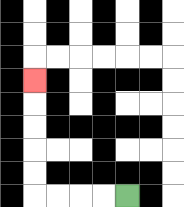{'start': '[5, 8]', 'end': '[1, 3]', 'path_directions': 'L,L,L,L,U,U,U,U,U', 'path_coordinates': '[[5, 8], [4, 8], [3, 8], [2, 8], [1, 8], [1, 7], [1, 6], [1, 5], [1, 4], [1, 3]]'}